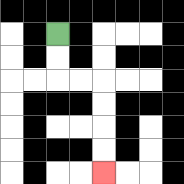{'start': '[2, 1]', 'end': '[4, 7]', 'path_directions': 'D,D,R,R,D,D,D,D', 'path_coordinates': '[[2, 1], [2, 2], [2, 3], [3, 3], [4, 3], [4, 4], [4, 5], [4, 6], [4, 7]]'}